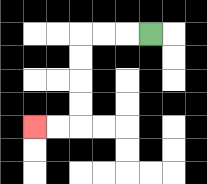{'start': '[6, 1]', 'end': '[1, 5]', 'path_directions': 'L,L,L,D,D,D,D,L,L', 'path_coordinates': '[[6, 1], [5, 1], [4, 1], [3, 1], [3, 2], [3, 3], [3, 4], [3, 5], [2, 5], [1, 5]]'}